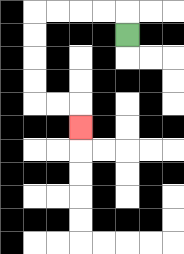{'start': '[5, 1]', 'end': '[3, 5]', 'path_directions': 'U,L,L,L,L,D,D,D,D,R,R,D', 'path_coordinates': '[[5, 1], [5, 0], [4, 0], [3, 0], [2, 0], [1, 0], [1, 1], [1, 2], [1, 3], [1, 4], [2, 4], [3, 4], [3, 5]]'}